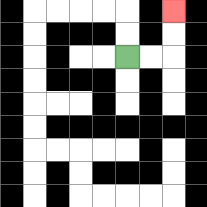{'start': '[5, 2]', 'end': '[7, 0]', 'path_directions': 'R,R,U,U', 'path_coordinates': '[[5, 2], [6, 2], [7, 2], [7, 1], [7, 0]]'}